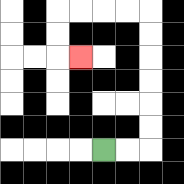{'start': '[4, 6]', 'end': '[3, 2]', 'path_directions': 'R,R,U,U,U,U,U,U,L,L,L,L,D,D,R', 'path_coordinates': '[[4, 6], [5, 6], [6, 6], [6, 5], [6, 4], [6, 3], [6, 2], [6, 1], [6, 0], [5, 0], [4, 0], [3, 0], [2, 0], [2, 1], [2, 2], [3, 2]]'}